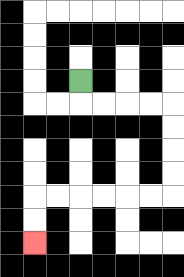{'start': '[3, 3]', 'end': '[1, 10]', 'path_directions': 'D,R,R,R,R,D,D,D,D,L,L,L,L,L,L,D,D', 'path_coordinates': '[[3, 3], [3, 4], [4, 4], [5, 4], [6, 4], [7, 4], [7, 5], [7, 6], [7, 7], [7, 8], [6, 8], [5, 8], [4, 8], [3, 8], [2, 8], [1, 8], [1, 9], [1, 10]]'}